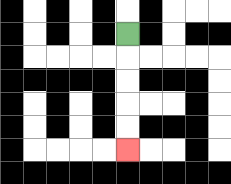{'start': '[5, 1]', 'end': '[5, 6]', 'path_directions': 'D,D,D,D,D', 'path_coordinates': '[[5, 1], [5, 2], [5, 3], [5, 4], [5, 5], [5, 6]]'}